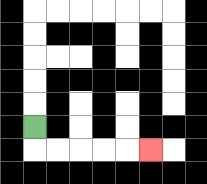{'start': '[1, 5]', 'end': '[6, 6]', 'path_directions': 'D,R,R,R,R,R', 'path_coordinates': '[[1, 5], [1, 6], [2, 6], [3, 6], [4, 6], [5, 6], [6, 6]]'}